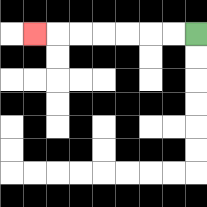{'start': '[8, 1]', 'end': '[1, 1]', 'path_directions': 'L,L,L,L,L,L,L', 'path_coordinates': '[[8, 1], [7, 1], [6, 1], [5, 1], [4, 1], [3, 1], [2, 1], [1, 1]]'}